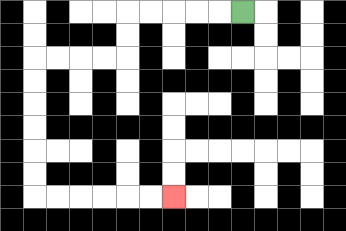{'start': '[10, 0]', 'end': '[7, 8]', 'path_directions': 'L,L,L,L,L,D,D,L,L,L,L,D,D,D,D,D,D,R,R,R,R,R,R', 'path_coordinates': '[[10, 0], [9, 0], [8, 0], [7, 0], [6, 0], [5, 0], [5, 1], [5, 2], [4, 2], [3, 2], [2, 2], [1, 2], [1, 3], [1, 4], [1, 5], [1, 6], [1, 7], [1, 8], [2, 8], [3, 8], [4, 8], [5, 8], [6, 8], [7, 8]]'}